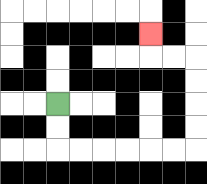{'start': '[2, 4]', 'end': '[6, 1]', 'path_directions': 'D,D,R,R,R,R,R,R,U,U,U,U,L,L,U', 'path_coordinates': '[[2, 4], [2, 5], [2, 6], [3, 6], [4, 6], [5, 6], [6, 6], [7, 6], [8, 6], [8, 5], [8, 4], [8, 3], [8, 2], [7, 2], [6, 2], [6, 1]]'}